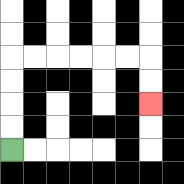{'start': '[0, 6]', 'end': '[6, 4]', 'path_directions': 'U,U,U,U,R,R,R,R,R,R,D,D', 'path_coordinates': '[[0, 6], [0, 5], [0, 4], [0, 3], [0, 2], [1, 2], [2, 2], [3, 2], [4, 2], [5, 2], [6, 2], [6, 3], [6, 4]]'}